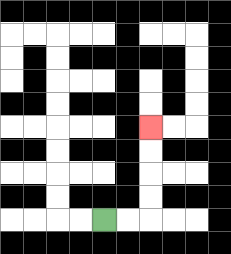{'start': '[4, 9]', 'end': '[6, 5]', 'path_directions': 'R,R,U,U,U,U', 'path_coordinates': '[[4, 9], [5, 9], [6, 9], [6, 8], [6, 7], [6, 6], [6, 5]]'}